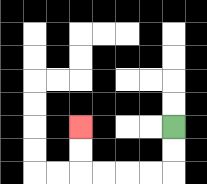{'start': '[7, 5]', 'end': '[3, 5]', 'path_directions': 'D,D,L,L,L,L,U,U', 'path_coordinates': '[[7, 5], [7, 6], [7, 7], [6, 7], [5, 7], [4, 7], [3, 7], [3, 6], [3, 5]]'}